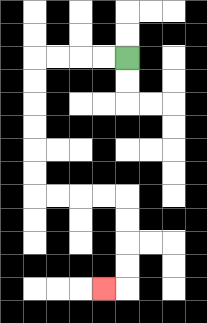{'start': '[5, 2]', 'end': '[4, 12]', 'path_directions': 'L,L,L,L,D,D,D,D,D,D,R,R,R,R,D,D,D,D,L', 'path_coordinates': '[[5, 2], [4, 2], [3, 2], [2, 2], [1, 2], [1, 3], [1, 4], [1, 5], [1, 6], [1, 7], [1, 8], [2, 8], [3, 8], [4, 8], [5, 8], [5, 9], [5, 10], [5, 11], [5, 12], [4, 12]]'}